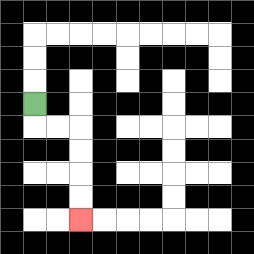{'start': '[1, 4]', 'end': '[3, 9]', 'path_directions': 'D,R,R,D,D,D,D', 'path_coordinates': '[[1, 4], [1, 5], [2, 5], [3, 5], [3, 6], [3, 7], [3, 8], [3, 9]]'}